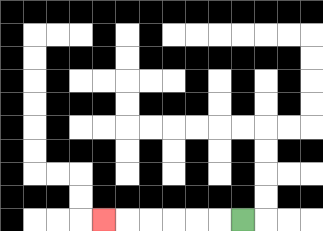{'start': '[10, 9]', 'end': '[4, 9]', 'path_directions': 'L,L,L,L,L,L', 'path_coordinates': '[[10, 9], [9, 9], [8, 9], [7, 9], [6, 9], [5, 9], [4, 9]]'}